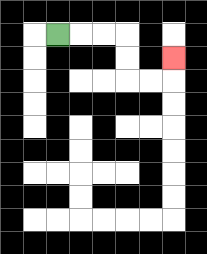{'start': '[2, 1]', 'end': '[7, 2]', 'path_directions': 'R,R,R,D,D,R,R,U', 'path_coordinates': '[[2, 1], [3, 1], [4, 1], [5, 1], [5, 2], [5, 3], [6, 3], [7, 3], [7, 2]]'}